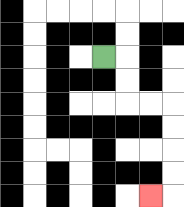{'start': '[4, 2]', 'end': '[6, 8]', 'path_directions': 'R,D,D,R,R,D,D,D,D,L', 'path_coordinates': '[[4, 2], [5, 2], [5, 3], [5, 4], [6, 4], [7, 4], [7, 5], [7, 6], [7, 7], [7, 8], [6, 8]]'}